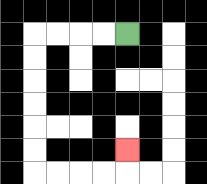{'start': '[5, 1]', 'end': '[5, 6]', 'path_directions': 'L,L,L,L,D,D,D,D,D,D,R,R,R,R,U', 'path_coordinates': '[[5, 1], [4, 1], [3, 1], [2, 1], [1, 1], [1, 2], [1, 3], [1, 4], [1, 5], [1, 6], [1, 7], [2, 7], [3, 7], [4, 7], [5, 7], [5, 6]]'}